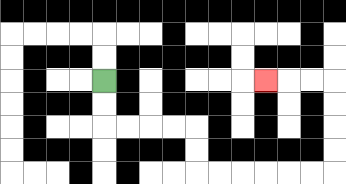{'start': '[4, 3]', 'end': '[11, 3]', 'path_directions': 'D,D,R,R,R,R,D,D,R,R,R,R,R,R,U,U,U,U,L,L,L', 'path_coordinates': '[[4, 3], [4, 4], [4, 5], [5, 5], [6, 5], [7, 5], [8, 5], [8, 6], [8, 7], [9, 7], [10, 7], [11, 7], [12, 7], [13, 7], [14, 7], [14, 6], [14, 5], [14, 4], [14, 3], [13, 3], [12, 3], [11, 3]]'}